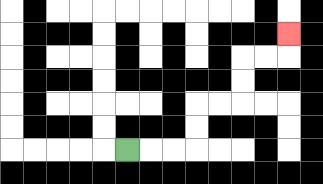{'start': '[5, 6]', 'end': '[12, 1]', 'path_directions': 'R,R,R,U,U,R,R,U,U,R,R,U', 'path_coordinates': '[[5, 6], [6, 6], [7, 6], [8, 6], [8, 5], [8, 4], [9, 4], [10, 4], [10, 3], [10, 2], [11, 2], [12, 2], [12, 1]]'}